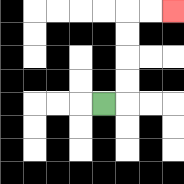{'start': '[4, 4]', 'end': '[7, 0]', 'path_directions': 'R,U,U,U,U,R,R', 'path_coordinates': '[[4, 4], [5, 4], [5, 3], [5, 2], [5, 1], [5, 0], [6, 0], [7, 0]]'}